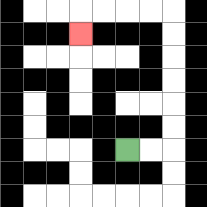{'start': '[5, 6]', 'end': '[3, 1]', 'path_directions': 'R,R,U,U,U,U,U,U,L,L,L,L,D', 'path_coordinates': '[[5, 6], [6, 6], [7, 6], [7, 5], [7, 4], [7, 3], [7, 2], [7, 1], [7, 0], [6, 0], [5, 0], [4, 0], [3, 0], [3, 1]]'}